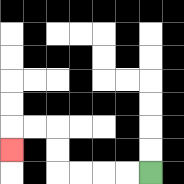{'start': '[6, 7]', 'end': '[0, 6]', 'path_directions': 'L,L,L,L,U,U,L,L,D', 'path_coordinates': '[[6, 7], [5, 7], [4, 7], [3, 7], [2, 7], [2, 6], [2, 5], [1, 5], [0, 5], [0, 6]]'}